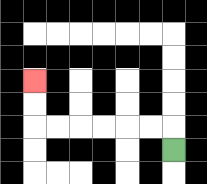{'start': '[7, 6]', 'end': '[1, 3]', 'path_directions': 'U,L,L,L,L,L,L,U,U', 'path_coordinates': '[[7, 6], [7, 5], [6, 5], [5, 5], [4, 5], [3, 5], [2, 5], [1, 5], [1, 4], [1, 3]]'}